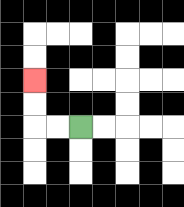{'start': '[3, 5]', 'end': '[1, 3]', 'path_directions': 'L,L,U,U', 'path_coordinates': '[[3, 5], [2, 5], [1, 5], [1, 4], [1, 3]]'}